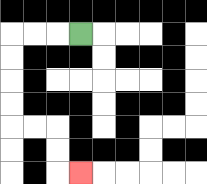{'start': '[3, 1]', 'end': '[3, 7]', 'path_directions': 'L,L,L,D,D,D,D,R,R,D,D,R', 'path_coordinates': '[[3, 1], [2, 1], [1, 1], [0, 1], [0, 2], [0, 3], [0, 4], [0, 5], [1, 5], [2, 5], [2, 6], [2, 7], [3, 7]]'}